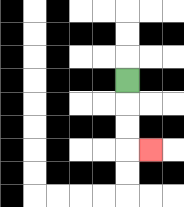{'start': '[5, 3]', 'end': '[6, 6]', 'path_directions': 'D,D,D,R', 'path_coordinates': '[[5, 3], [5, 4], [5, 5], [5, 6], [6, 6]]'}